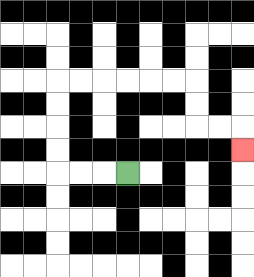{'start': '[5, 7]', 'end': '[10, 6]', 'path_directions': 'L,L,L,U,U,U,U,R,R,R,R,R,R,D,D,R,R,D', 'path_coordinates': '[[5, 7], [4, 7], [3, 7], [2, 7], [2, 6], [2, 5], [2, 4], [2, 3], [3, 3], [4, 3], [5, 3], [6, 3], [7, 3], [8, 3], [8, 4], [8, 5], [9, 5], [10, 5], [10, 6]]'}